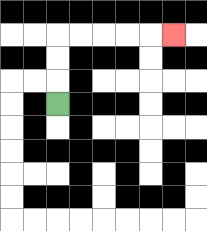{'start': '[2, 4]', 'end': '[7, 1]', 'path_directions': 'U,U,U,R,R,R,R,R', 'path_coordinates': '[[2, 4], [2, 3], [2, 2], [2, 1], [3, 1], [4, 1], [5, 1], [6, 1], [7, 1]]'}